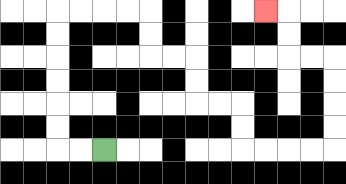{'start': '[4, 6]', 'end': '[11, 0]', 'path_directions': 'L,L,U,U,U,U,U,U,R,R,R,R,D,D,R,R,D,D,R,R,D,D,R,R,R,R,U,U,U,U,L,L,U,U,L', 'path_coordinates': '[[4, 6], [3, 6], [2, 6], [2, 5], [2, 4], [2, 3], [2, 2], [2, 1], [2, 0], [3, 0], [4, 0], [5, 0], [6, 0], [6, 1], [6, 2], [7, 2], [8, 2], [8, 3], [8, 4], [9, 4], [10, 4], [10, 5], [10, 6], [11, 6], [12, 6], [13, 6], [14, 6], [14, 5], [14, 4], [14, 3], [14, 2], [13, 2], [12, 2], [12, 1], [12, 0], [11, 0]]'}